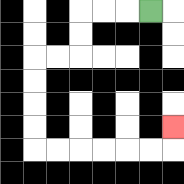{'start': '[6, 0]', 'end': '[7, 5]', 'path_directions': 'L,L,L,D,D,L,L,D,D,D,D,R,R,R,R,R,R,U', 'path_coordinates': '[[6, 0], [5, 0], [4, 0], [3, 0], [3, 1], [3, 2], [2, 2], [1, 2], [1, 3], [1, 4], [1, 5], [1, 6], [2, 6], [3, 6], [4, 6], [5, 6], [6, 6], [7, 6], [7, 5]]'}